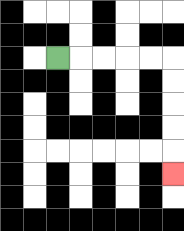{'start': '[2, 2]', 'end': '[7, 7]', 'path_directions': 'R,R,R,R,R,D,D,D,D,D', 'path_coordinates': '[[2, 2], [3, 2], [4, 2], [5, 2], [6, 2], [7, 2], [7, 3], [7, 4], [7, 5], [7, 6], [7, 7]]'}